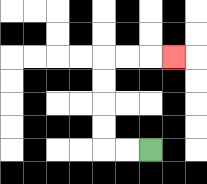{'start': '[6, 6]', 'end': '[7, 2]', 'path_directions': 'L,L,U,U,U,U,R,R,R', 'path_coordinates': '[[6, 6], [5, 6], [4, 6], [4, 5], [4, 4], [4, 3], [4, 2], [5, 2], [6, 2], [7, 2]]'}